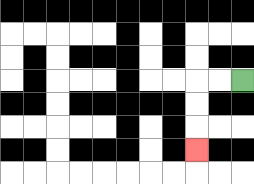{'start': '[10, 3]', 'end': '[8, 6]', 'path_directions': 'L,L,D,D,D', 'path_coordinates': '[[10, 3], [9, 3], [8, 3], [8, 4], [8, 5], [8, 6]]'}